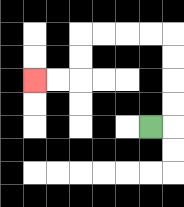{'start': '[6, 5]', 'end': '[1, 3]', 'path_directions': 'R,U,U,U,U,L,L,L,L,D,D,L,L', 'path_coordinates': '[[6, 5], [7, 5], [7, 4], [7, 3], [7, 2], [7, 1], [6, 1], [5, 1], [4, 1], [3, 1], [3, 2], [3, 3], [2, 3], [1, 3]]'}